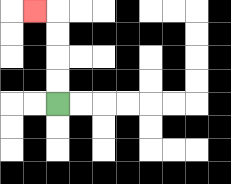{'start': '[2, 4]', 'end': '[1, 0]', 'path_directions': 'U,U,U,U,L', 'path_coordinates': '[[2, 4], [2, 3], [2, 2], [2, 1], [2, 0], [1, 0]]'}